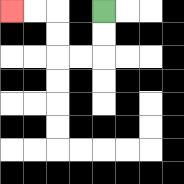{'start': '[4, 0]', 'end': '[0, 0]', 'path_directions': 'D,D,L,L,U,U,L,L', 'path_coordinates': '[[4, 0], [4, 1], [4, 2], [3, 2], [2, 2], [2, 1], [2, 0], [1, 0], [0, 0]]'}